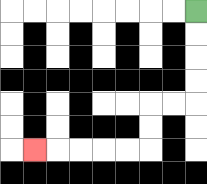{'start': '[8, 0]', 'end': '[1, 6]', 'path_directions': 'D,D,D,D,L,L,D,D,L,L,L,L,L', 'path_coordinates': '[[8, 0], [8, 1], [8, 2], [8, 3], [8, 4], [7, 4], [6, 4], [6, 5], [6, 6], [5, 6], [4, 6], [3, 6], [2, 6], [1, 6]]'}